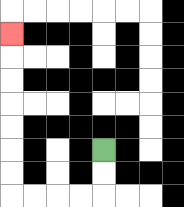{'start': '[4, 6]', 'end': '[0, 1]', 'path_directions': 'D,D,L,L,L,L,U,U,U,U,U,U,U', 'path_coordinates': '[[4, 6], [4, 7], [4, 8], [3, 8], [2, 8], [1, 8], [0, 8], [0, 7], [0, 6], [0, 5], [0, 4], [0, 3], [0, 2], [0, 1]]'}